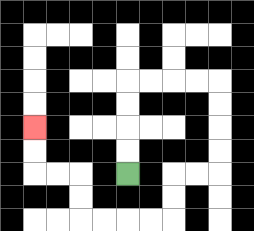{'start': '[5, 7]', 'end': '[1, 5]', 'path_directions': 'U,U,U,U,R,R,R,R,D,D,D,D,L,L,D,D,L,L,L,L,U,U,L,L,U,U', 'path_coordinates': '[[5, 7], [5, 6], [5, 5], [5, 4], [5, 3], [6, 3], [7, 3], [8, 3], [9, 3], [9, 4], [9, 5], [9, 6], [9, 7], [8, 7], [7, 7], [7, 8], [7, 9], [6, 9], [5, 9], [4, 9], [3, 9], [3, 8], [3, 7], [2, 7], [1, 7], [1, 6], [1, 5]]'}